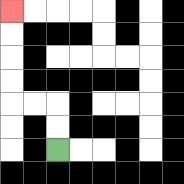{'start': '[2, 6]', 'end': '[0, 0]', 'path_directions': 'U,U,L,L,U,U,U,U', 'path_coordinates': '[[2, 6], [2, 5], [2, 4], [1, 4], [0, 4], [0, 3], [0, 2], [0, 1], [0, 0]]'}